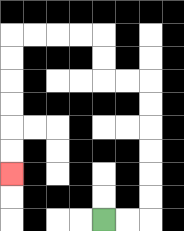{'start': '[4, 9]', 'end': '[0, 7]', 'path_directions': 'R,R,U,U,U,U,U,U,L,L,U,U,L,L,L,L,D,D,D,D,D,D', 'path_coordinates': '[[4, 9], [5, 9], [6, 9], [6, 8], [6, 7], [6, 6], [6, 5], [6, 4], [6, 3], [5, 3], [4, 3], [4, 2], [4, 1], [3, 1], [2, 1], [1, 1], [0, 1], [0, 2], [0, 3], [0, 4], [0, 5], [0, 6], [0, 7]]'}